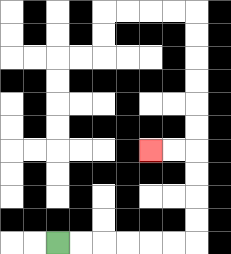{'start': '[2, 10]', 'end': '[6, 6]', 'path_directions': 'R,R,R,R,R,R,U,U,U,U,L,L', 'path_coordinates': '[[2, 10], [3, 10], [4, 10], [5, 10], [6, 10], [7, 10], [8, 10], [8, 9], [8, 8], [8, 7], [8, 6], [7, 6], [6, 6]]'}